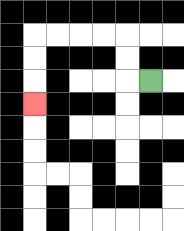{'start': '[6, 3]', 'end': '[1, 4]', 'path_directions': 'L,U,U,L,L,L,L,D,D,D', 'path_coordinates': '[[6, 3], [5, 3], [5, 2], [5, 1], [4, 1], [3, 1], [2, 1], [1, 1], [1, 2], [1, 3], [1, 4]]'}